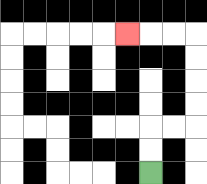{'start': '[6, 7]', 'end': '[5, 1]', 'path_directions': 'U,U,R,R,U,U,U,U,L,L,L', 'path_coordinates': '[[6, 7], [6, 6], [6, 5], [7, 5], [8, 5], [8, 4], [8, 3], [8, 2], [8, 1], [7, 1], [6, 1], [5, 1]]'}